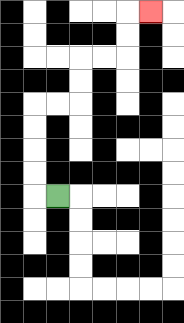{'start': '[2, 8]', 'end': '[6, 0]', 'path_directions': 'L,U,U,U,U,R,R,U,U,R,R,U,U,R', 'path_coordinates': '[[2, 8], [1, 8], [1, 7], [1, 6], [1, 5], [1, 4], [2, 4], [3, 4], [3, 3], [3, 2], [4, 2], [5, 2], [5, 1], [5, 0], [6, 0]]'}